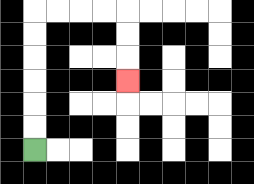{'start': '[1, 6]', 'end': '[5, 3]', 'path_directions': 'U,U,U,U,U,U,R,R,R,R,D,D,D', 'path_coordinates': '[[1, 6], [1, 5], [1, 4], [1, 3], [1, 2], [1, 1], [1, 0], [2, 0], [3, 0], [4, 0], [5, 0], [5, 1], [5, 2], [5, 3]]'}